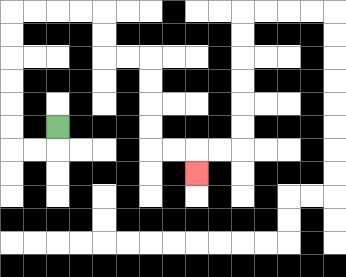{'start': '[2, 5]', 'end': '[8, 7]', 'path_directions': 'D,L,L,U,U,U,U,U,U,R,R,R,R,D,D,R,R,D,D,D,D,R,R,D', 'path_coordinates': '[[2, 5], [2, 6], [1, 6], [0, 6], [0, 5], [0, 4], [0, 3], [0, 2], [0, 1], [0, 0], [1, 0], [2, 0], [3, 0], [4, 0], [4, 1], [4, 2], [5, 2], [6, 2], [6, 3], [6, 4], [6, 5], [6, 6], [7, 6], [8, 6], [8, 7]]'}